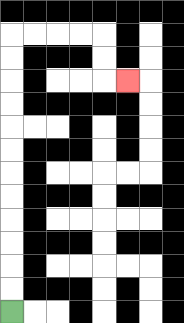{'start': '[0, 13]', 'end': '[5, 3]', 'path_directions': 'U,U,U,U,U,U,U,U,U,U,U,U,R,R,R,R,D,D,R', 'path_coordinates': '[[0, 13], [0, 12], [0, 11], [0, 10], [0, 9], [0, 8], [0, 7], [0, 6], [0, 5], [0, 4], [0, 3], [0, 2], [0, 1], [1, 1], [2, 1], [3, 1], [4, 1], [4, 2], [4, 3], [5, 3]]'}